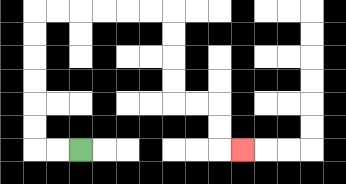{'start': '[3, 6]', 'end': '[10, 6]', 'path_directions': 'L,L,U,U,U,U,U,U,R,R,R,R,R,R,D,D,D,D,R,R,D,D,R', 'path_coordinates': '[[3, 6], [2, 6], [1, 6], [1, 5], [1, 4], [1, 3], [1, 2], [1, 1], [1, 0], [2, 0], [3, 0], [4, 0], [5, 0], [6, 0], [7, 0], [7, 1], [7, 2], [7, 3], [7, 4], [8, 4], [9, 4], [9, 5], [9, 6], [10, 6]]'}